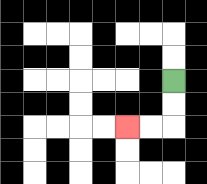{'start': '[7, 3]', 'end': '[5, 5]', 'path_directions': 'D,D,L,L', 'path_coordinates': '[[7, 3], [7, 4], [7, 5], [6, 5], [5, 5]]'}